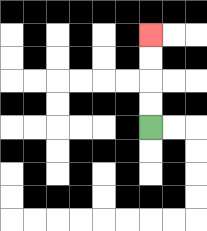{'start': '[6, 5]', 'end': '[6, 1]', 'path_directions': 'U,U,U,U', 'path_coordinates': '[[6, 5], [6, 4], [6, 3], [6, 2], [6, 1]]'}